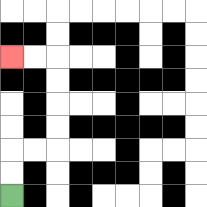{'start': '[0, 8]', 'end': '[0, 2]', 'path_directions': 'U,U,R,R,U,U,U,U,L,L', 'path_coordinates': '[[0, 8], [0, 7], [0, 6], [1, 6], [2, 6], [2, 5], [2, 4], [2, 3], [2, 2], [1, 2], [0, 2]]'}